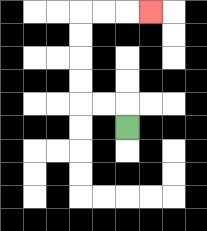{'start': '[5, 5]', 'end': '[6, 0]', 'path_directions': 'U,L,L,U,U,U,U,R,R,R', 'path_coordinates': '[[5, 5], [5, 4], [4, 4], [3, 4], [3, 3], [3, 2], [3, 1], [3, 0], [4, 0], [5, 0], [6, 0]]'}